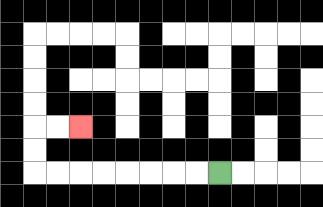{'start': '[9, 7]', 'end': '[3, 5]', 'path_directions': 'L,L,L,L,L,L,L,L,U,U,R,R', 'path_coordinates': '[[9, 7], [8, 7], [7, 7], [6, 7], [5, 7], [4, 7], [3, 7], [2, 7], [1, 7], [1, 6], [1, 5], [2, 5], [3, 5]]'}